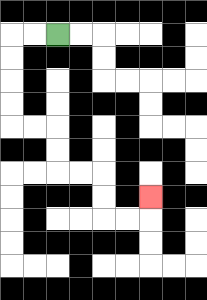{'start': '[2, 1]', 'end': '[6, 8]', 'path_directions': 'L,L,D,D,D,D,R,R,D,D,R,R,D,D,R,R,U', 'path_coordinates': '[[2, 1], [1, 1], [0, 1], [0, 2], [0, 3], [0, 4], [0, 5], [1, 5], [2, 5], [2, 6], [2, 7], [3, 7], [4, 7], [4, 8], [4, 9], [5, 9], [6, 9], [6, 8]]'}